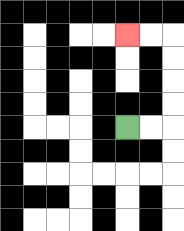{'start': '[5, 5]', 'end': '[5, 1]', 'path_directions': 'R,R,U,U,U,U,L,L', 'path_coordinates': '[[5, 5], [6, 5], [7, 5], [7, 4], [7, 3], [7, 2], [7, 1], [6, 1], [5, 1]]'}